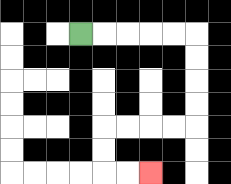{'start': '[3, 1]', 'end': '[6, 7]', 'path_directions': 'R,R,R,R,R,D,D,D,D,L,L,L,L,D,D,R,R', 'path_coordinates': '[[3, 1], [4, 1], [5, 1], [6, 1], [7, 1], [8, 1], [8, 2], [8, 3], [8, 4], [8, 5], [7, 5], [6, 5], [5, 5], [4, 5], [4, 6], [4, 7], [5, 7], [6, 7]]'}